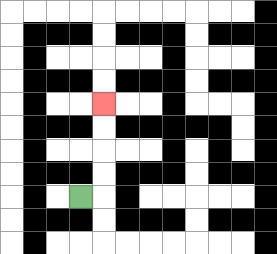{'start': '[3, 8]', 'end': '[4, 4]', 'path_directions': 'R,U,U,U,U', 'path_coordinates': '[[3, 8], [4, 8], [4, 7], [4, 6], [4, 5], [4, 4]]'}